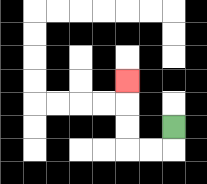{'start': '[7, 5]', 'end': '[5, 3]', 'path_directions': 'D,L,L,U,U,U', 'path_coordinates': '[[7, 5], [7, 6], [6, 6], [5, 6], [5, 5], [5, 4], [5, 3]]'}